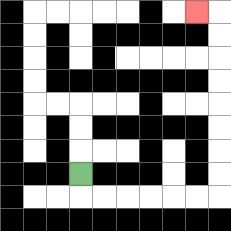{'start': '[3, 7]', 'end': '[8, 0]', 'path_directions': 'D,R,R,R,R,R,R,U,U,U,U,U,U,U,U,L', 'path_coordinates': '[[3, 7], [3, 8], [4, 8], [5, 8], [6, 8], [7, 8], [8, 8], [9, 8], [9, 7], [9, 6], [9, 5], [9, 4], [9, 3], [9, 2], [9, 1], [9, 0], [8, 0]]'}